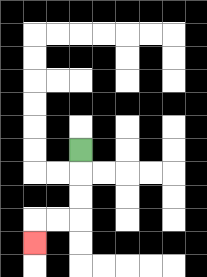{'start': '[3, 6]', 'end': '[1, 10]', 'path_directions': 'D,D,D,L,L,D', 'path_coordinates': '[[3, 6], [3, 7], [3, 8], [3, 9], [2, 9], [1, 9], [1, 10]]'}